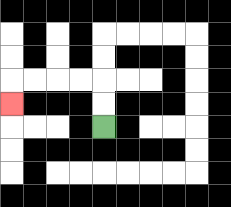{'start': '[4, 5]', 'end': '[0, 4]', 'path_directions': 'U,U,L,L,L,L,D', 'path_coordinates': '[[4, 5], [4, 4], [4, 3], [3, 3], [2, 3], [1, 3], [0, 3], [0, 4]]'}